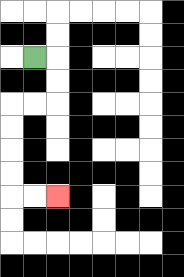{'start': '[1, 2]', 'end': '[2, 8]', 'path_directions': 'R,D,D,L,L,D,D,D,D,R,R', 'path_coordinates': '[[1, 2], [2, 2], [2, 3], [2, 4], [1, 4], [0, 4], [0, 5], [0, 6], [0, 7], [0, 8], [1, 8], [2, 8]]'}